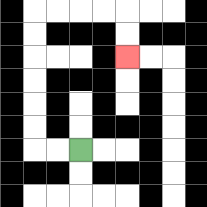{'start': '[3, 6]', 'end': '[5, 2]', 'path_directions': 'L,L,U,U,U,U,U,U,R,R,R,R,D,D', 'path_coordinates': '[[3, 6], [2, 6], [1, 6], [1, 5], [1, 4], [1, 3], [1, 2], [1, 1], [1, 0], [2, 0], [3, 0], [4, 0], [5, 0], [5, 1], [5, 2]]'}